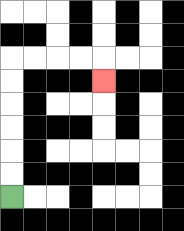{'start': '[0, 8]', 'end': '[4, 3]', 'path_directions': 'U,U,U,U,U,U,R,R,R,R,D', 'path_coordinates': '[[0, 8], [0, 7], [0, 6], [0, 5], [0, 4], [0, 3], [0, 2], [1, 2], [2, 2], [3, 2], [4, 2], [4, 3]]'}